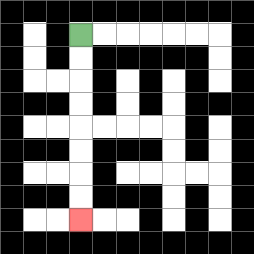{'start': '[3, 1]', 'end': '[3, 9]', 'path_directions': 'D,D,D,D,D,D,D,D', 'path_coordinates': '[[3, 1], [3, 2], [3, 3], [3, 4], [3, 5], [3, 6], [3, 7], [3, 8], [3, 9]]'}